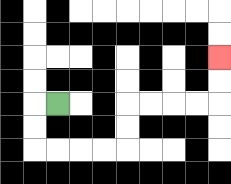{'start': '[2, 4]', 'end': '[9, 2]', 'path_directions': 'L,D,D,R,R,R,R,U,U,R,R,R,R,U,U', 'path_coordinates': '[[2, 4], [1, 4], [1, 5], [1, 6], [2, 6], [3, 6], [4, 6], [5, 6], [5, 5], [5, 4], [6, 4], [7, 4], [8, 4], [9, 4], [9, 3], [9, 2]]'}